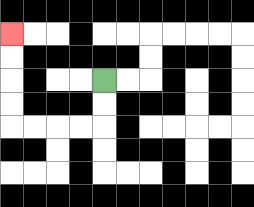{'start': '[4, 3]', 'end': '[0, 1]', 'path_directions': 'D,D,L,L,L,L,U,U,U,U', 'path_coordinates': '[[4, 3], [4, 4], [4, 5], [3, 5], [2, 5], [1, 5], [0, 5], [0, 4], [0, 3], [0, 2], [0, 1]]'}